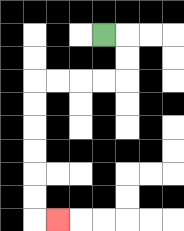{'start': '[4, 1]', 'end': '[2, 9]', 'path_directions': 'R,D,D,L,L,L,L,D,D,D,D,D,D,R', 'path_coordinates': '[[4, 1], [5, 1], [5, 2], [5, 3], [4, 3], [3, 3], [2, 3], [1, 3], [1, 4], [1, 5], [1, 6], [1, 7], [1, 8], [1, 9], [2, 9]]'}